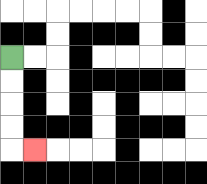{'start': '[0, 2]', 'end': '[1, 6]', 'path_directions': 'D,D,D,D,R', 'path_coordinates': '[[0, 2], [0, 3], [0, 4], [0, 5], [0, 6], [1, 6]]'}